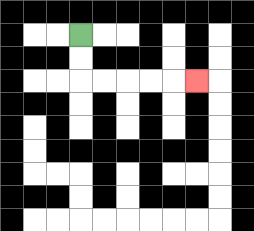{'start': '[3, 1]', 'end': '[8, 3]', 'path_directions': 'D,D,R,R,R,R,R', 'path_coordinates': '[[3, 1], [3, 2], [3, 3], [4, 3], [5, 3], [6, 3], [7, 3], [8, 3]]'}